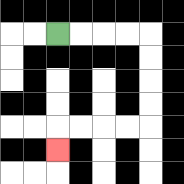{'start': '[2, 1]', 'end': '[2, 6]', 'path_directions': 'R,R,R,R,D,D,D,D,L,L,L,L,D', 'path_coordinates': '[[2, 1], [3, 1], [4, 1], [5, 1], [6, 1], [6, 2], [6, 3], [6, 4], [6, 5], [5, 5], [4, 5], [3, 5], [2, 5], [2, 6]]'}